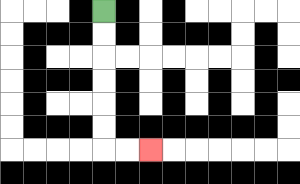{'start': '[4, 0]', 'end': '[6, 6]', 'path_directions': 'D,D,D,D,D,D,R,R', 'path_coordinates': '[[4, 0], [4, 1], [4, 2], [4, 3], [4, 4], [4, 5], [4, 6], [5, 6], [6, 6]]'}